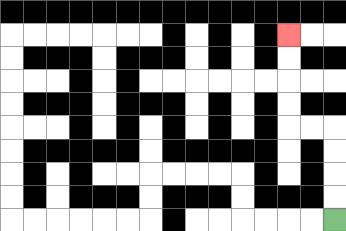{'start': '[14, 9]', 'end': '[12, 1]', 'path_directions': 'U,U,U,U,L,L,U,U,U,U', 'path_coordinates': '[[14, 9], [14, 8], [14, 7], [14, 6], [14, 5], [13, 5], [12, 5], [12, 4], [12, 3], [12, 2], [12, 1]]'}